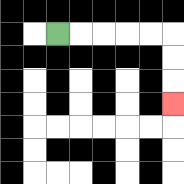{'start': '[2, 1]', 'end': '[7, 4]', 'path_directions': 'R,R,R,R,R,D,D,D', 'path_coordinates': '[[2, 1], [3, 1], [4, 1], [5, 1], [6, 1], [7, 1], [7, 2], [7, 3], [7, 4]]'}